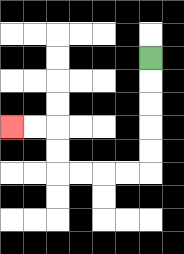{'start': '[6, 2]', 'end': '[0, 5]', 'path_directions': 'D,D,D,D,D,L,L,L,L,U,U,L,L', 'path_coordinates': '[[6, 2], [6, 3], [6, 4], [6, 5], [6, 6], [6, 7], [5, 7], [4, 7], [3, 7], [2, 7], [2, 6], [2, 5], [1, 5], [0, 5]]'}